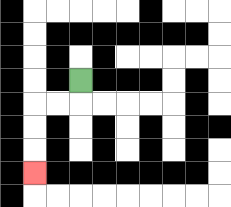{'start': '[3, 3]', 'end': '[1, 7]', 'path_directions': 'D,L,L,D,D,D', 'path_coordinates': '[[3, 3], [3, 4], [2, 4], [1, 4], [1, 5], [1, 6], [1, 7]]'}